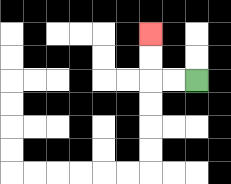{'start': '[8, 3]', 'end': '[6, 1]', 'path_directions': 'L,L,U,U', 'path_coordinates': '[[8, 3], [7, 3], [6, 3], [6, 2], [6, 1]]'}